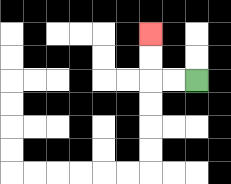{'start': '[8, 3]', 'end': '[6, 1]', 'path_directions': 'L,L,U,U', 'path_coordinates': '[[8, 3], [7, 3], [6, 3], [6, 2], [6, 1]]'}